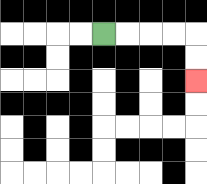{'start': '[4, 1]', 'end': '[8, 3]', 'path_directions': 'R,R,R,R,D,D', 'path_coordinates': '[[4, 1], [5, 1], [6, 1], [7, 1], [8, 1], [8, 2], [8, 3]]'}